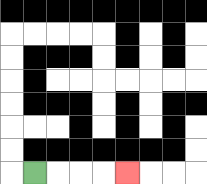{'start': '[1, 7]', 'end': '[5, 7]', 'path_directions': 'R,R,R,R', 'path_coordinates': '[[1, 7], [2, 7], [3, 7], [4, 7], [5, 7]]'}